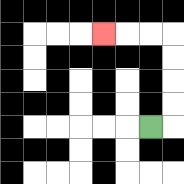{'start': '[6, 5]', 'end': '[4, 1]', 'path_directions': 'R,U,U,U,U,L,L,L', 'path_coordinates': '[[6, 5], [7, 5], [7, 4], [7, 3], [7, 2], [7, 1], [6, 1], [5, 1], [4, 1]]'}